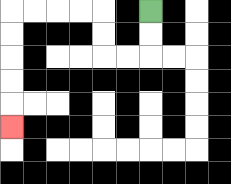{'start': '[6, 0]', 'end': '[0, 5]', 'path_directions': 'D,D,L,L,U,U,L,L,L,L,D,D,D,D,D', 'path_coordinates': '[[6, 0], [6, 1], [6, 2], [5, 2], [4, 2], [4, 1], [4, 0], [3, 0], [2, 0], [1, 0], [0, 0], [0, 1], [0, 2], [0, 3], [0, 4], [0, 5]]'}